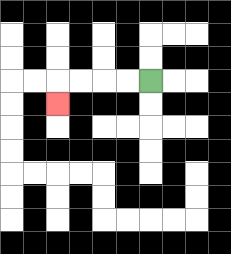{'start': '[6, 3]', 'end': '[2, 4]', 'path_directions': 'L,L,L,L,D', 'path_coordinates': '[[6, 3], [5, 3], [4, 3], [3, 3], [2, 3], [2, 4]]'}